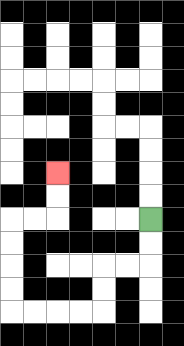{'start': '[6, 9]', 'end': '[2, 7]', 'path_directions': 'D,D,L,L,D,D,L,L,L,L,U,U,U,U,R,R,U,U', 'path_coordinates': '[[6, 9], [6, 10], [6, 11], [5, 11], [4, 11], [4, 12], [4, 13], [3, 13], [2, 13], [1, 13], [0, 13], [0, 12], [0, 11], [0, 10], [0, 9], [1, 9], [2, 9], [2, 8], [2, 7]]'}